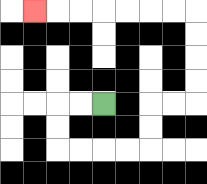{'start': '[4, 4]', 'end': '[1, 0]', 'path_directions': 'L,L,D,D,R,R,R,R,U,U,R,R,U,U,U,U,L,L,L,L,L,L,L', 'path_coordinates': '[[4, 4], [3, 4], [2, 4], [2, 5], [2, 6], [3, 6], [4, 6], [5, 6], [6, 6], [6, 5], [6, 4], [7, 4], [8, 4], [8, 3], [8, 2], [8, 1], [8, 0], [7, 0], [6, 0], [5, 0], [4, 0], [3, 0], [2, 0], [1, 0]]'}